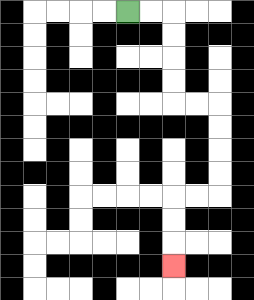{'start': '[5, 0]', 'end': '[7, 11]', 'path_directions': 'R,R,D,D,D,D,R,R,D,D,D,D,L,L,D,D,D', 'path_coordinates': '[[5, 0], [6, 0], [7, 0], [7, 1], [7, 2], [7, 3], [7, 4], [8, 4], [9, 4], [9, 5], [9, 6], [9, 7], [9, 8], [8, 8], [7, 8], [7, 9], [7, 10], [7, 11]]'}